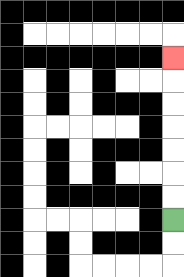{'start': '[7, 9]', 'end': '[7, 2]', 'path_directions': 'U,U,U,U,U,U,U', 'path_coordinates': '[[7, 9], [7, 8], [7, 7], [7, 6], [7, 5], [7, 4], [7, 3], [7, 2]]'}